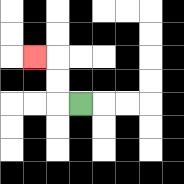{'start': '[3, 4]', 'end': '[1, 2]', 'path_directions': 'L,U,U,L', 'path_coordinates': '[[3, 4], [2, 4], [2, 3], [2, 2], [1, 2]]'}